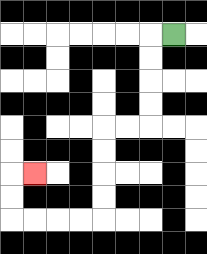{'start': '[7, 1]', 'end': '[1, 7]', 'path_directions': 'L,D,D,D,D,L,L,D,D,D,D,L,L,L,L,U,U,R', 'path_coordinates': '[[7, 1], [6, 1], [6, 2], [6, 3], [6, 4], [6, 5], [5, 5], [4, 5], [4, 6], [4, 7], [4, 8], [4, 9], [3, 9], [2, 9], [1, 9], [0, 9], [0, 8], [0, 7], [1, 7]]'}